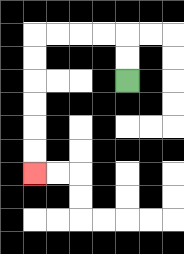{'start': '[5, 3]', 'end': '[1, 7]', 'path_directions': 'U,U,L,L,L,L,D,D,D,D,D,D', 'path_coordinates': '[[5, 3], [5, 2], [5, 1], [4, 1], [3, 1], [2, 1], [1, 1], [1, 2], [1, 3], [1, 4], [1, 5], [1, 6], [1, 7]]'}